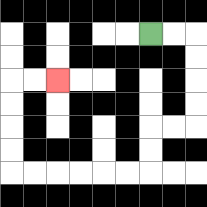{'start': '[6, 1]', 'end': '[2, 3]', 'path_directions': 'R,R,D,D,D,D,L,L,D,D,L,L,L,L,L,L,U,U,U,U,R,R', 'path_coordinates': '[[6, 1], [7, 1], [8, 1], [8, 2], [8, 3], [8, 4], [8, 5], [7, 5], [6, 5], [6, 6], [6, 7], [5, 7], [4, 7], [3, 7], [2, 7], [1, 7], [0, 7], [0, 6], [0, 5], [0, 4], [0, 3], [1, 3], [2, 3]]'}